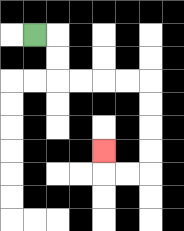{'start': '[1, 1]', 'end': '[4, 6]', 'path_directions': 'R,D,D,R,R,R,R,D,D,D,D,L,L,U', 'path_coordinates': '[[1, 1], [2, 1], [2, 2], [2, 3], [3, 3], [4, 3], [5, 3], [6, 3], [6, 4], [6, 5], [6, 6], [6, 7], [5, 7], [4, 7], [4, 6]]'}